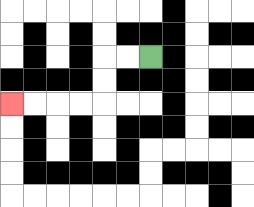{'start': '[6, 2]', 'end': '[0, 4]', 'path_directions': 'L,L,D,D,L,L,L,L', 'path_coordinates': '[[6, 2], [5, 2], [4, 2], [4, 3], [4, 4], [3, 4], [2, 4], [1, 4], [0, 4]]'}